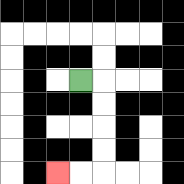{'start': '[3, 3]', 'end': '[2, 7]', 'path_directions': 'R,D,D,D,D,L,L', 'path_coordinates': '[[3, 3], [4, 3], [4, 4], [4, 5], [4, 6], [4, 7], [3, 7], [2, 7]]'}